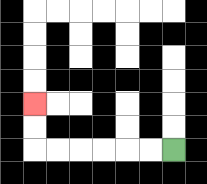{'start': '[7, 6]', 'end': '[1, 4]', 'path_directions': 'L,L,L,L,L,L,U,U', 'path_coordinates': '[[7, 6], [6, 6], [5, 6], [4, 6], [3, 6], [2, 6], [1, 6], [1, 5], [1, 4]]'}